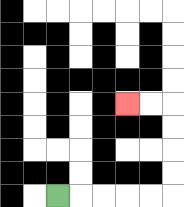{'start': '[2, 8]', 'end': '[5, 4]', 'path_directions': 'R,R,R,R,R,U,U,U,U,L,L', 'path_coordinates': '[[2, 8], [3, 8], [4, 8], [5, 8], [6, 8], [7, 8], [7, 7], [7, 6], [7, 5], [7, 4], [6, 4], [5, 4]]'}